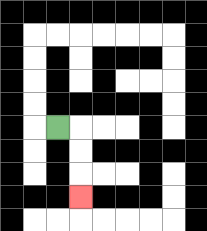{'start': '[2, 5]', 'end': '[3, 8]', 'path_directions': 'R,D,D,D', 'path_coordinates': '[[2, 5], [3, 5], [3, 6], [3, 7], [3, 8]]'}